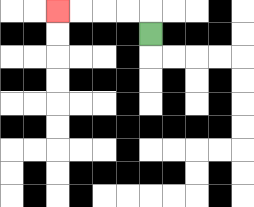{'start': '[6, 1]', 'end': '[2, 0]', 'path_directions': 'U,L,L,L,L', 'path_coordinates': '[[6, 1], [6, 0], [5, 0], [4, 0], [3, 0], [2, 0]]'}